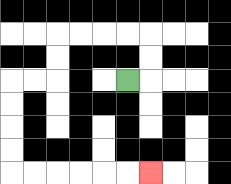{'start': '[5, 3]', 'end': '[6, 7]', 'path_directions': 'R,U,U,L,L,L,L,D,D,L,L,D,D,D,D,R,R,R,R,R,R', 'path_coordinates': '[[5, 3], [6, 3], [6, 2], [6, 1], [5, 1], [4, 1], [3, 1], [2, 1], [2, 2], [2, 3], [1, 3], [0, 3], [0, 4], [0, 5], [0, 6], [0, 7], [1, 7], [2, 7], [3, 7], [4, 7], [5, 7], [6, 7]]'}